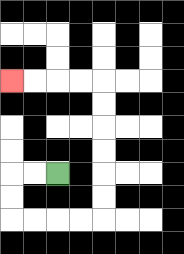{'start': '[2, 7]', 'end': '[0, 3]', 'path_directions': 'L,L,D,D,R,R,R,R,U,U,U,U,U,U,L,L,L,L', 'path_coordinates': '[[2, 7], [1, 7], [0, 7], [0, 8], [0, 9], [1, 9], [2, 9], [3, 9], [4, 9], [4, 8], [4, 7], [4, 6], [4, 5], [4, 4], [4, 3], [3, 3], [2, 3], [1, 3], [0, 3]]'}